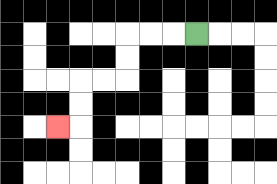{'start': '[8, 1]', 'end': '[2, 5]', 'path_directions': 'L,L,L,D,D,L,L,D,D,L', 'path_coordinates': '[[8, 1], [7, 1], [6, 1], [5, 1], [5, 2], [5, 3], [4, 3], [3, 3], [3, 4], [3, 5], [2, 5]]'}